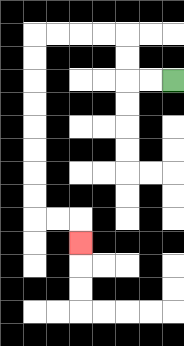{'start': '[7, 3]', 'end': '[3, 10]', 'path_directions': 'L,L,U,U,L,L,L,L,D,D,D,D,D,D,D,D,R,R,D', 'path_coordinates': '[[7, 3], [6, 3], [5, 3], [5, 2], [5, 1], [4, 1], [3, 1], [2, 1], [1, 1], [1, 2], [1, 3], [1, 4], [1, 5], [1, 6], [1, 7], [1, 8], [1, 9], [2, 9], [3, 9], [3, 10]]'}